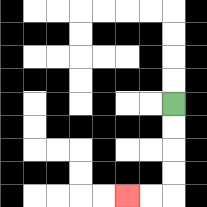{'start': '[7, 4]', 'end': '[5, 8]', 'path_directions': 'D,D,D,D,L,L', 'path_coordinates': '[[7, 4], [7, 5], [7, 6], [7, 7], [7, 8], [6, 8], [5, 8]]'}